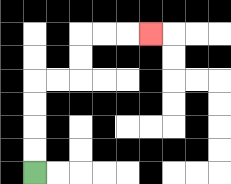{'start': '[1, 7]', 'end': '[6, 1]', 'path_directions': 'U,U,U,U,R,R,U,U,R,R,R', 'path_coordinates': '[[1, 7], [1, 6], [1, 5], [1, 4], [1, 3], [2, 3], [3, 3], [3, 2], [3, 1], [4, 1], [5, 1], [6, 1]]'}